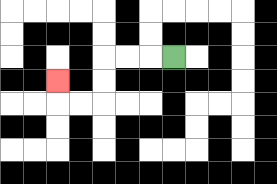{'start': '[7, 2]', 'end': '[2, 3]', 'path_directions': 'L,L,L,D,D,L,L,U', 'path_coordinates': '[[7, 2], [6, 2], [5, 2], [4, 2], [4, 3], [4, 4], [3, 4], [2, 4], [2, 3]]'}